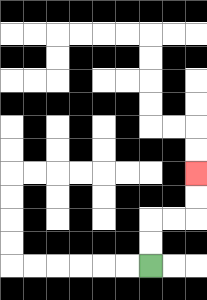{'start': '[6, 11]', 'end': '[8, 7]', 'path_directions': 'U,U,R,R,U,U', 'path_coordinates': '[[6, 11], [6, 10], [6, 9], [7, 9], [8, 9], [8, 8], [8, 7]]'}